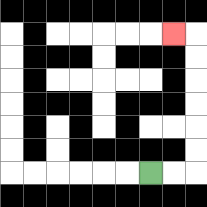{'start': '[6, 7]', 'end': '[7, 1]', 'path_directions': 'R,R,U,U,U,U,U,U,L', 'path_coordinates': '[[6, 7], [7, 7], [8, 7], [8, 6], [8, 5], [8, 4], [8, 3], [8, 2], [8, 1], [7, 1]]'}